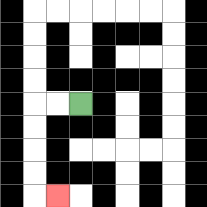{'start': '[3, 4]', 'end': '[2, 8]', 'path_directions': 'L,L,D,D,D,D,R', 'path_coordinates': '[[3, 4], [2, 4], [1, 4], [1, 5], [1, 6], [1, 7], [1, 8], [2, 8]]'}